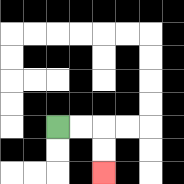{'start': '[2, 5]', 'end': '[4, 7]', 'path_directions': 'R,R,D,D', 'path_coordinates': '[[2, 5], [3, 5], [4, 5], [4, 6], [4, 7]]'}